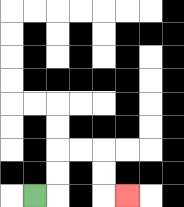{'start': '[1, 8]', 'end': '[5, 8]', 'path_directions': 'R,U,U,R,R,D,D,R', 'path_coordinates': '[[1, 8], [2, 8], [2, 7], [2, 6], [3, 6], [4, 6], [4, 7], [4, 8], [5, 8]]'}